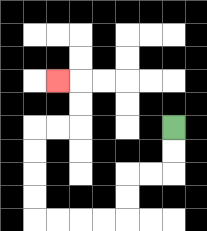{'start': '[7, 5]', 'end': '[2, 3]', 'path_directions': 'D,D,L,L,D,D,L,L,L,L,U,U,U,U,R,R,U,U,L', 'path_coordinates': '[[7, 5], [7, 6], [7, 7], [6, 7], [5, 7], [5, 8], [5, 9], [4, 9], [3, 9], [2, 9], [1, 9], [1, 8], [1, 7], [1, 6], [1, 5], [2, 5], [3, 5], [3, 4], [3, 3], [2, 3]]'}